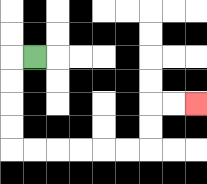{'start': '[1, 2]', 'end': '[8, 4]', 'path_directions': 'L,D,D,D,D,R,R,R,R,R,R,U,U,R,R', 'path_coordinates': '[[1, 2], [0, 2], [0, 3], [0, 4], [0, 5], [0, 6], [1, 6], [2, 6], [3, 6], [4, 6], [5, 6], [6, 6], [6, 5], [6, 4], [7, 4], [8, 4]]'}